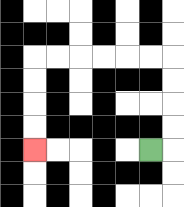{'start': '[6, 6]', 'end': '[1, 6]', 'path_directions': 'R,U,U,U,U,L,L,L,L,L,L,D,D,D,D', 'path_coordinates': '[[6, 6], [7, 6], [7, 5], [7, 4], [7, 3], [7, 2], [6, 2], [5, 2], [4, 2], [3, 2], [2, 2], [1, 2], [1, 3], [1, 4], [1, 5], [1, 6]]'}